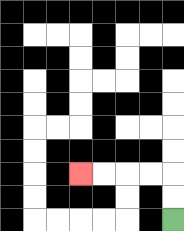{'start': '[7, 9]', 'end': '[3, 7]', 'path_directions': 'U,U,L,L,L,L', 'path_coordinates': '[[7, 9], [7, 8], [7, 7], [6, 7], [5, 7], [4, 7], [3, 7]]'}